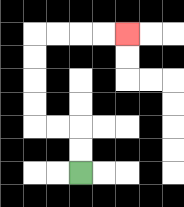{'start': '[3, 7]', 'end': '[5, 1]', 'path_directions': 'U,U,L,L,U,U,U,U,R,R,R,R', 'path_coordinates': '[[3, 7], [3, 6], [3, 5], [2, 5], [1, 5], [1, 4], [1, 3], [1, 2], [1, 1], [2, 1], [3, 1], [4, 1], [5, 1]]'}